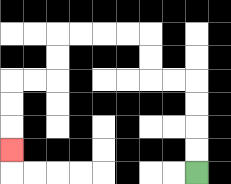{'start': '[8, 7]', 'end': '[0, 6]', 'path_directions': 'U,U,U,U,L,L,U,U,L,L,L,L,D,D,L,L,D,D,D', 'path_coordinates': '[[8, 7], [8, 6], [8, 5], [8, 4], [8, 3], [7, 3], [6, 3], [6, 2], [6, 1], [5, 1], [4, 1], [3, 1], [2, 1], [2, 2], [2, 3], [1, 3], [0, 3], [0, 4], [0, 5], [0, 6]]'}